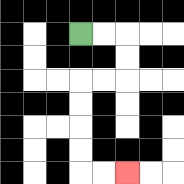{'start': '[3, 1]', 'end': '[5, 7]', 'path_directions': 'R,R,D,D,L,L,D,D,D,D,R,R', 'path_coordinates': '[[3, 1], [4, 1], [5, 1], [5, 2], [5, 3], [4, 3], [3, 3], [3, 4], [3, 5], [3, 6], [3, 7], [4, 7], [5, 7]]'}